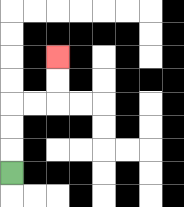{'start': '[0, 7]', 'end': '[2, 2]', 'path_directions': 'U,U,U,R,R,U,U', 'path_coordinates': '[[0, 7], [0, 6], [0, 5], [0, 4], [1, 4], [2, 4], [2, 3], [2, 2]]'}